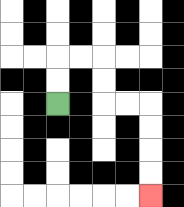{'start': '[2, 4]', 'end': '[6, 8]', 'path_directions': 'U,U,R,R,D,D,R,R,D,D,D,D', 'path_coordinates': '[[2, 4], [2, 3], [2, 2], [3, 2], [4, 2], [4, 3], [4, 4], [5, 4], [6, 4], [6, 5], [6, 6], [6, 7], [6, 8]]'}